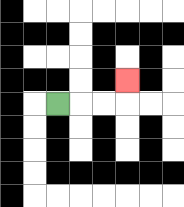{'start': '[2, 4]', 'end': '[5, 3]', 'path_directions': 'R,R,R,U', 'path_coordinates': '[[2, 4], [3, 4], [4, 4], [5, 4], [5, 3]]'}